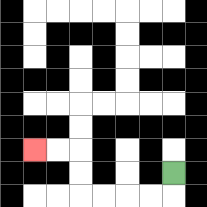{'start': '[7, 7]', 'end': '[1, 6]', 'path_directions': 'D,L,L,L,L,U,U,L,L', 'path_coordinates': '[[7, 7], [7, 8], [6, 8], [5, 8], [4, 8], [3, 8], [3, 7], [3, 6], [2, 6], [1, 6]]'}